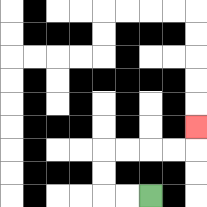{'start': '[6, 8]', 'end': '[8, 5]', 'path_directions': 'L,L,U,U,R,R,R,R,U', 'path_coordinates': '[[6, 8], [5, 8], [4, 8], [4, 7], [4, 6], [5, 6], [6, 6], [7, 6], [8, 6], [8, 5]]'}